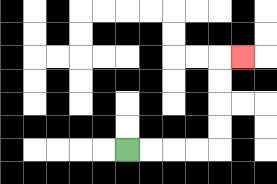{'start': '[5, 6]', 'end': '[10, 2]', 'path_directions': 'R,R,R,R,U,U,U,U,R', 'path_coordinates': '[[5, 6], [6, 6], [7, 6], [8, 6], [9, 6], [9, 5], [9, 4], [9, 3], [9, 2], [10, 2]]'}